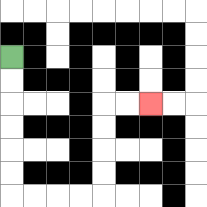{'start': '[0, 2]', 'end': '[6, 4]', 'path_directions': 'D,D,D,D,D,D,R,R,R,R,U,U,U,U,R,R', 'path_coordinates': '[[0, 2], [0, 3], [0, 4], [0, 5], [0, 6], [0, 7], [0, 8], [1, 8], [2, 8], [3, 8], [4, 8], [4, 7], [4, 6], [4, 5], [4, 4], [5, 4], [6, 4]]'}